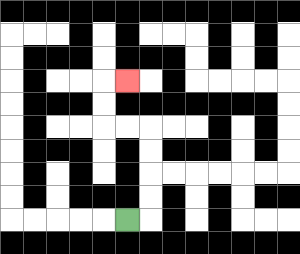{'start': '[5, 9]', 'end': '[5, 3]', 'path_directions': 'R,U,U,U,U,L,L,U,U,R', 'path_coordinates': '[[5, 9], [6, 9], [6, 8], [6, 7], [6, 6], [6, 5], [5, 5], [4, 5], [4, 4], [4, 3], [5, 3]]'}